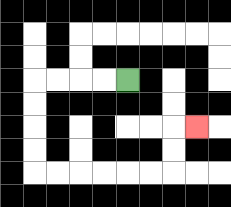{'start': '[5, 3]', 'end': '[8, 5]', 'path_directions': 'L,L,L,L,D,D,D,D,R,R,R,R,R,R,U,U,R', 'path_coordinates': '[[5, 3], [4, 3], [3, 3], [2, 3], [1, 3], [1, 4], [1, 5], [1, 6], [1, 7], [2, 7], [3, 7], [4, 7], [5, 7], [6, 7], [7, 7], [7, 6], [7, 5], [8, 5]]'}